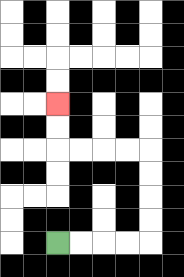{'start': '[2, 10]', 'end': '[2, 4]', 'path_directions': 'R,R,R,R,U,U,U,U,L,L,L,L,U,U', 'path_coordinates': '[[2, 10], [3, 10], [4, 10], [5, 10], [6, 10], [6, 9], [6, 8], [6, 7], [6, 6], [5, 6], [4, 6], [3, 6], [2, 6], [2, 5], [2, 4]]'}